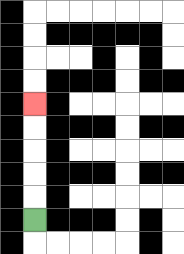{'start': '[1, 9]', 'end': '[1, 4]', 'path_directions': 'U,U,U,U,U', 'path_coordinates': '[[1, 9], [1, 8], [1, 7], [1, 6], [1, 5], [1, 4]]'}